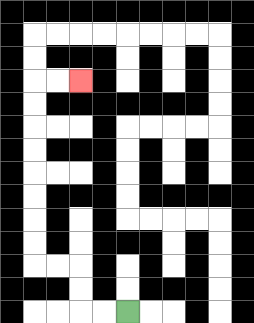{'start': '[5, 13]', 'end': '[3, 3]', 'path_directions': 'L,L,U,U,L,L,U,U,U,U,U,U,U,U,R,R', 'path_coordinates': '[[5, 13], [4, 13], [3, 13], [3, 12], [3, 11], [2, 11], [1, 11], [1, 10], [1, 9], [1, 8], [1, 7], [1, 6], [1, 5], [1, 4], [1, 3], [2, 3], [3, 3]]'}